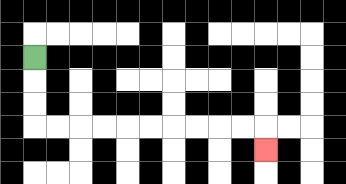{'start': '[1, 2]', 'end': '[11, 6]', 'path_directions': 'D,D,D,R,R,R,R,R,R,R,R,R,R,D', 'path_coordinates': '[[1, 2], [1, 3], [1, 4], [1, 5], [2, 5], [3, 5], [4, 5], [5, 5], [6, 5], [7, 5], [8, 5], [9, 5], [10, 5], [11, 5], [11, 6]]'}